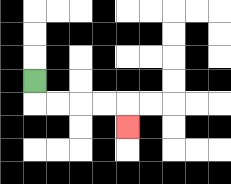{'start': '[1, 3]', 'end': '[5, 5]', 'path_directions': 'D,R,R,R,R,D', 'path_coordinates': '[[1, 3], [1, 4], [2, 4], [3, 4], [4, 4], [5, 4], [5, 5]]'}